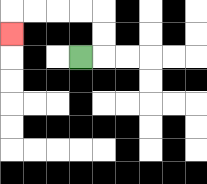{'start': '[3, 2]', 'end': '[0, 1]', 'path_directions': 'R,U,U,L,L,L,L,D', 'path_coordinates': '[[3, 2], [4, 2], [4, 1], [4, 0], [3, 0], [2, 0], [1, 0], [0, 0], [0, 1]]'}